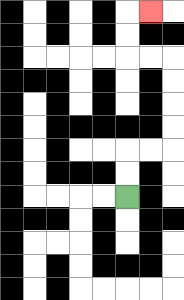{'start': '[5, 8]', 'end': '[6, 0]', 'path_directions': 'U,U,R,R,U,U,U,U,L,L,U,U,R', 'path_coordinates': '[[5, 8], [5, 7], [5, 6], [6, 6], [7, 6], [7, 5], [7, 4], [7, 3], [7, 2], [6, 2], [5, 2], [5, 1], [5, 0], [6, 0]]'}